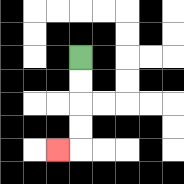{'start': '[3, 2]', 'end': '[2, 6]', 'path_directions': 'D,D,D,D,L', 'path_coordinates': '[[3, 2], [3, 3], [3, 4], [3, 5], [3, 6], [2, 6]]'}